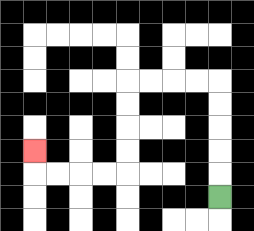{'start': '[9, 8]', 'end': '[1, 6]', 'path_directions': 'U,U,U,U,U,L,L,L,L,D,D,D,D,L,L,L,L,U', 'path_coordinates': '[[9, 8], [9, 7], [9, 6], [9, 5], [9, 4], [9, 3], [8, 3], [7, 3], [6, 3], [5, 3], [5, 4], [5, 5], [5, 6], [5, 7], [4, 7], [3, 7], [2, 7], [1, 7], [1, 6]]'}